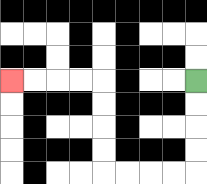{'start': '[8, 3]', 'end': '[0, 3]', 'path_directions': 'D,D,D,D,L,L,L,L,U,U,U,U,L,L,L,L', 'path_coordinates': '[[8, 3], [8, 4], [8, 5], [8, 6], [8, 7], [7, 7], [6, 7], [5, 7], [4, 7], [4, 6], [4, 5], [4, 4], [4, 3], [3, 3], [2, 3], [1, 3], [0, 3]]'}